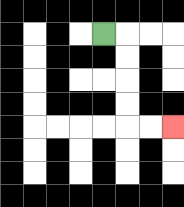{'start': '[4, 1]', 'end': '[7, 5]', 'path_directions': 'R,D,D,D,D,R,R', 'path_coordinates': '[[4, 1], [5, 1], [5, 2], [5, 3], [5, 4], [5, 5], [6, 5], [7, 5]]'}